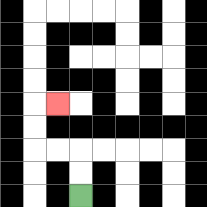{'start': '[3, 8]', 'end': '[2, 4]', 'path_directions': 'U,U,L,L,U,U,R', 'path_coordinates': '[[3, 8], [3, 7], [3, 6], [2, 6], [1, 6], [1, 5], [1, 4], [2, 4]]'}